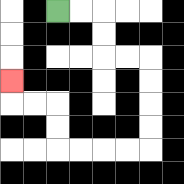{'start': '[2, 0]', 'end': '[0, 3]', 'path_directions': 'R,R,D,D,R,R,D,D,D,D,L,L,L,L,U,U,L,L,U', 'path_coordinates': '[[2, 0], [3, 0], [4, 0], [4, 1], [4, 2], [5, 2], [6, 2], [6, 3], [6, 4], [6, 5], [6, 6], [5, 6], [4, 6], [3, 6], [2, 6], [2, 5], [2, 4], [1, 4], [0, 4], [0, 3]]'}